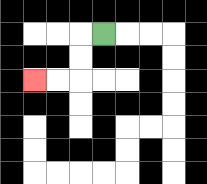{'start': '[4, 1]', 'end': '[1, 3]', 'path_directions': 'L,D,D,L,L', 'path_coordinates': '[[4, 1], [3, 1], [3, 2], [3, 3], [2, 3], [1, 3]]'}